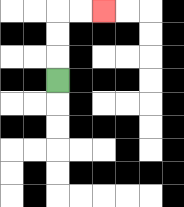{'start': '[2, 3]', 'end': '[4, 0]', 'path_directions': 'U,U,U,R,R', 'path_coordinates': '[[2, 3], [2, 2], [2, 1], [2, 0], [3, 0], [4, 0]]'}